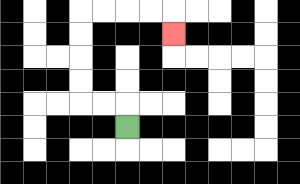{'start': '[5, 5]', 'end': '[7, 1]', 'path_directions': 'U,L,L,U,U,U,U,R,R,R,R,D', 'path_coordinates': '[[5, 5], [5, 4], [4, 4], [3, 4], [3, 3], [3, 2], [3, 1], [3, 0], [4, 0], [5, 0], [6, 0], [7, 0], [7, 1]]'}